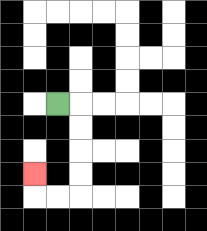{'start': '[2, 4]', 'end': '[1, 7]', 'path_directions': 'R,D,D,D,D,L,L,U', 'path_coordinates': '[[2, 4], [3, 4], [3, 5], [3, 6], [3, 7], [3, 8], [2, 8], [1, 8], [1, 7]]'}